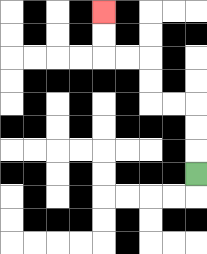{'start': '[8, 7]', 'end': '[4, 0]', 'path_directions': 'U,U,U,L,L,U,U,L,L,U,U', 'path_coordinates': '[[8, 7], [8, 6], [8, 5], [8, 4], [7, 4], [6, 4], [6, 3], [6, 2], [5, 2], [4, 2], [4, 1], [4, 0]]'}